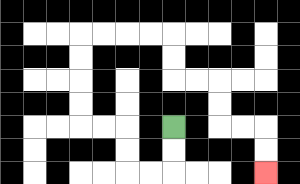{'start': '[7, 5]', 'end': '[11, 7]', 'path_directions': 'D,D,L,L,U,U,L,L,U,U,U,U,R,R,R,R,D,D,R,R,D,D,R,R,D,D', 'path_coordinates': '[[7, 5], [7, 6], [7, 7], [6, 7], [5, 7], [5, 6], [5, 5], [4, 5], [3, 5], [3, 4], [3, 3], [3, 2], [3, 1], [4, 1], [5, 1], [6, 1], [7, 1], [7, 2], [7, 3], [8, 3], [9, 3], [9, 4], [9, 5], [10, 5], [11, 5], [11, 6], [11, 7]]'}